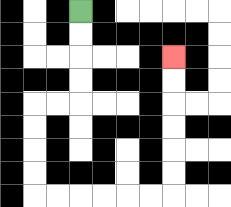{'start': '[3, 0]', 'end': '[7, 2]', 'path_directions': 'D,D,D,D,L,L,D,D,D,D,R,R,R,R,R,R,U,U,U,U,U,U', 'path_coordinates': '[[3, 0], [3, 1], [3, 2], [3, 3], [3, 4], [2, 4], [1, 4], [1, 5], [1, 6], [1, 7], [1, 8], [2, 8], [3, 8], [4, 8], [5, 8], [6, 8], [7, 8], [7, 7], [7, 6], [7, 5], [7, 4], [7, 3], [7, 2]]'}